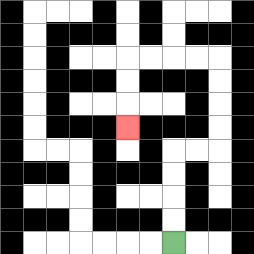{'start': '[7, 10]', 'end': '[5, 5]', 'path_directions': 'U,U,U,U,R,R,U,U,U,U,L,L,L,L,D,D,D', 'path_coordinates': '[[7, 10], [7, 9], [7, 8], [7, 7], [7, 6], [8, 6], [9, 6], [9, 5], [9, 4], [9, 3], [9, 2], [8, 2], [7, 2], [6, 2], [5, 2], [5, 3], [5, 4], [5, 5]]'}